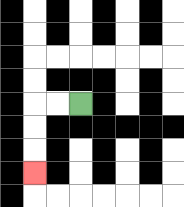{'start': '[3, 4]', 'end': '[1, 7]', 'path_directions': 'L,L,D,D,D', 'path_coordinates': '[[3, 4], [2, 4], [1, 4], [1, 5], [1, 6], [1, 7]]'}